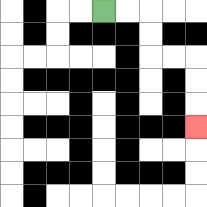{'start': '[4, 0]', 'end': '[8, 5]', 'path_directions': 'R,R,D,D,R,R,D,D,D', 'path_coordinates': '[[4, 0], [5, 0], [6, 0], [6, 1], [6, 2], [7, 2], [8, 2], [8, 3], [8, 4], [8, 5]]'}